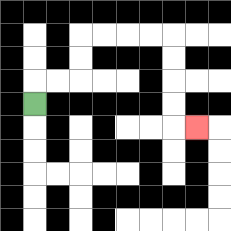{'start': '[1, 4]', 'end': '[8, 5]', 'path_directions': 'U,R,R,U,U,R,R,R,R,D,D,D,D,R', 'path_coordinates': '[[1, 4], [1, 3], [2, 3], [3, 3], [3, 2], [3, 1], [4, 1], [5, 1], [6, 1], [7, 1], [7, 2], [7, 3], [7, 4], [7, 5], [8, 5]]'}